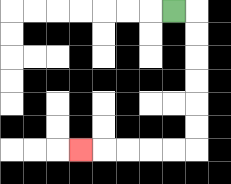{'start': '[7, 0]', 'end': '[3, 6]', 'path_directions': 'R,D,D,D,D,D,D,L,L,L,L,L', 'path_coordinates': '[[7, 0], [8, 0], [8, 1], [8, 2], [8, 3], [8, 4], [8, 5], [8, 6], [7, 6], [6, 6], [5, 6], [4, 6], [3, 6]]'}